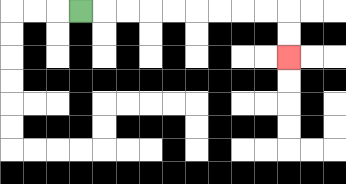{'start': '[3, 0]', 'end': '[12, 2]', 'path_directions': 'R,R,R,R,R,R,R,R,R,D,D', 'path_coordinates': '[[3, 0], [4, 0], [5, 0], [6, 0], [7, 0], [8, 0], [9, 0], [10, 0], [11, 0], [12, 0], [12, 1], [12, 2]]'}